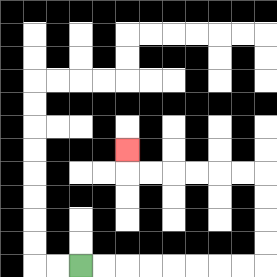{'start': '[3, 11]', 'end': '[5, 6]', 'path_directions': 'R,R,R,R,R,R,R,R,U,U,U,U,L,L,L,L,L,L,U', 'path_coordinates': '[[3, 11], [4, 11], [5, 11], [6, 11], [7, 11], [8, 11], [9, 11], [10, 11], [11, 11], [11, 10], [11, 9], [11, 8], [11, 7], [10, 7], [9, 7], [8, 7], [7, 7], [6, 7], [5, 7], [5, 6]]'}